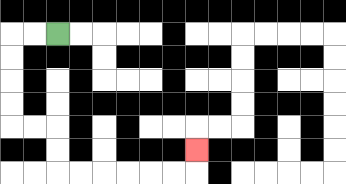{'start': '[2, 1]', 'end': '[8, 6]', 'path_directions': 'L,L,D,D,D,D,R,R,D,D,R,R,R,R,R,R,U', 'path_coordinates': '[[2, 1], [1, 1], [0, 1], [0, 2], [0, 3], [0, 4], [0, 5], [1, 5], [2, 5], [2, 6], [2, 7], [3, 7], [4, 7], [5, 7], [6, 7], [7, 7], [8, 7], [8, 6]]'}